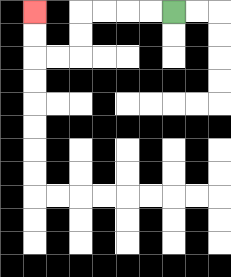{'start': '[7, 0]', 'end': '[1, 0]', 'path_directions': 'L,L,L,L,D,D,L,L,U,U', 'path_coordinates': '[[7, 0], [6, 0], [5, 0], [4, 0], [3, 0], [3, 1], [3, 2], [2, 2], [1, 2], [1, 1], [1, 0]]'}